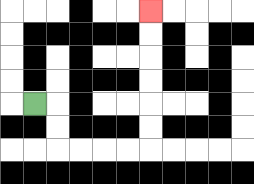{'start': '[1, 4]', 'end': '[6, 0]', 'path_directions': 'R,D,D,R,R,R,R,U,U,U,U,U,U', 'path_coordinates': '[[1, 4], [2, 4], [2, 5], [2, 6], [3, 6], [4, 6], [5, 6], [6, 6], [6, 5], [6, 4], [6, 3], [6, 2], [6, 1], [6, 0]]'}